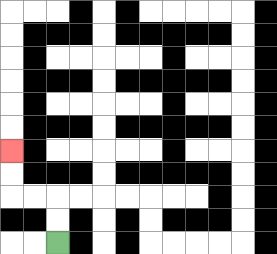{'start': '[2, 10]', 'end': '[0, 6]', 'path_directions': 'U,U,L,L,U,U', 'path_coordinates': '[[2, 10], [2, 9], [2, 8], [1, 8], [0, 8], [0, 7], [0, 6]]'}